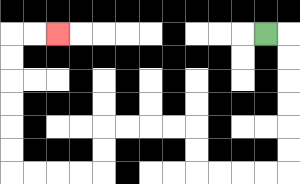{'start': '[11, 1]', 'end': '[2, 1]', 'path_directions': 'R,D,D,D,D,D,D,L,L,L,L,U,U,L,L,L,L,D,D,L,L,L,L,U,U,U,U,U,U,R,R', 'path_coordinates': '[[11, 1], [12, 1], [12, 2], [12, 3], [12, 4], [12, 5], [12, 6], [12, 7], [11, 7], [10, 7], [9, 7], [8, 7], [8, 6], [8, 5], [7, 5], [6, 5], [5, 5], [4, 5], [4, 6], [4, 7], [3, 7], [2, 7], [1, 7], [0, 7], [0, 6], [0, 5], [0, 4], [0, 3], [0, 2], [0, 1], [1, 1], [2, 1]]'}